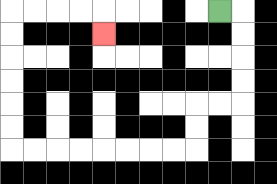{'start': '[9, 0]', 'end': '[4, 1]', 'path_directions': 'R,D,D,D,D,L,L,D,D,L,L,L,L,L,L,L,L,U,U,U,U,U,U,R,R,R,R,D', 'path_coordinates': '[[9, 0], [10, 0], [10, 1], [10, 2], [10, 3], [10, 4], [9, 4], [8, 4], [8, 5], [8, 6], [7, 6], [6, 6], [5, 6], [4, 6], [3, 6], [2, 6], [1, 6], [0, 6], [0, 5], [0, 4], [0, 3], [0, 2], [0, 1], [0, 0], [1, 0], [2, 0], [3, 0], [4, 0], [4, 1]]'}